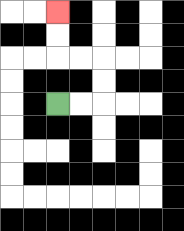{'start': '[2, 4]', 'end': '[2, 0]', 'path_directions': 'R,R,U,U,L,L,U,U', 'path_coordinates': '[[2, 4], [3, 4], [4, 4], [4, 3], [4, 2], [3, 2], [2, 2], [2, 1], [2, 0]]'}